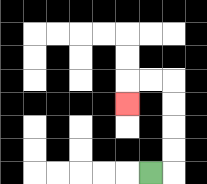{'start': '[6, 7]', 'end': '[5, 4]', 'path_directions': 'R,U,U,U,U,L,L,D', 'path_coordinates': '[[6, 7], [7, 7], [7, 6], [7, 5], [7, 4], [7, 3], [6, 3], [5, 3], [5, 4]]'}